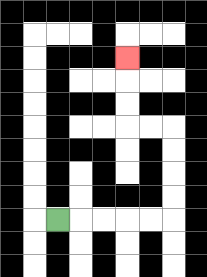{'start': '[2, 9]', 'end': '[5, 2]', 'path_directions': 'R,R,R,R,R,U,U,U,U,L,L,U,U,U', 'path_coordinates': '[[2, 9], [3, 9], [4, 9], [5, 9], [6, 9], [7, 9], [7, 8], [7, 7], [7, 6], [7, 5], [6, 5], [5, 5], [5, 4], [5, 3], [5, 2]]'}